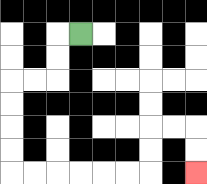{'start': '[3, 1]', 'end': '[8, 7]', 'path_directions': 'L,D,D,L,L,D,D,D,D,R,R,R,R,R,R,U,U,R,R,D,D', 'path_coordinates': '[[3, 1], [2, 1], [2, 2], [2, 3], [1, 3], [0, 3], [0, 4], [0, 5], [0, 6], [0, 7], [1, 7], [2, 7], [3, 7], [4, 7], [5, 7], [6, 7], [6, 6], [6, 5], [7, 5], [8, 5], [8, 6], [8, 7]]'}